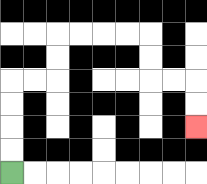{'start': '[0, 7]', 'end': '[8, 5]', 'path_directions': 'U,U,U,U,R,R,U,U,R,R,R,R,D,D,R,R,D,D', 'path_coordinates': '[[0, 7], [0, 6], [0, 5], [0, 4], [0, 3], [1, 3], [2, 3], [2, 2], [2, 1], [3, 1], [4, 1], [5, 1], [6, 1], [6, 2], [6, 3], [7, 3], [8, 3], [8, 4], [8, 5]]'}